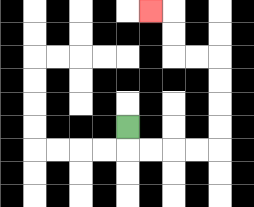{'start': '[5, 5]', 'end': '[6, 0]', 'path_directions': 'D,R,R,R,R,U,U,U,U,L,L,U,U,L', 'path_coordinates': '[[5, 5], [5, 6], [6, 6], [7, 6], [8, 6], [9, 6], [9, 5], [9, 4], [9, 3], [9, 2], [8, 2], [7, 2], [7, 1], [7, 0], [6, 0]]'}